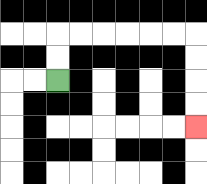{'start': '[2, 3]', 'end': '[8, 5]', 'path_directions': 'U,U,R,R,R,R,R,R,D,D,D,D', 'path_coordinates': '[[2, 3], [2, 2], [2, 1], [3, 1], [4, 1], [5, 1], [6, 1], [7, 1], [8, 1], [8, 2], [8, 3], [8, 4], [8, 5]]'}